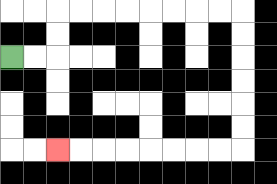{'start': '[0, 2]', 'end': '[2, 6]', 'path_directions': 'R,R,U,U,R,R,R,R,R,R,R,R,D,D,D,D,D,D,L,L,L,L,L,L,L,L', 'path_coordinates': '[[0, 2], [1, 2], [2, 2], [2, 1], [2, 0], [3, 0], [4, 0], [5, 0], [6, 0], [7, 0], [8, 0], [9, 0], [10, 0], [10, 1], [10, 2], [10, 3], [10, 4], [10, 5], [10, 6], [9, 6], [8, 6], [7, 6], [6, 6], [5, 6], [4, 6], [3, 6], [2, 6]]'}